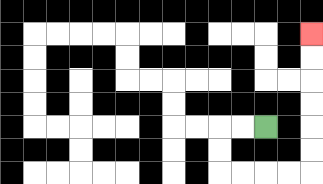{'start': '[11, 5]', 'end': '[13, 1]', 'path_directions': 'L,L,D,D,R,R,R,R,U,U,U,U,U,U', 'path_coordinates': '[[11, 5], [10, 5], [9, 5], [9, 6], [9, 7], [10, 7], [11, 7], [12, 7], [13, 7], [13, 6], [13, 5], [13, 4], [13, 3], [13, 2], [13, 1]]'}